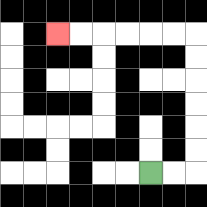{'start': '[6, 7]', 'end': '[2, 1]', 'path_directions': 'R,R,U,U,U,U,U,U,L,L,L,L,L,L', 'path_coordinates': '[[6, 7], [7, 7], [8, 7], [8, 6], [8, 5], [8, 4], [8, 3], [8, 2], [8, 1], [7, 1], [6, 1], [5, 1], [4, 1], [3, 1], [2, 1]]'}